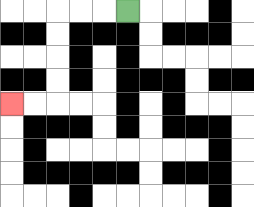{'start': '[5, 0]', 'end': '[0, 4]', 'path_directions': 'L,L,L,D,D,D,D,L,L', 'path_coordinates': '[[5, 0], [4, 0], [3, 0], [2, 0], [2, 1], [2, 2], [2, 3], [2, 4], [1, 4], [0, 4]]'}